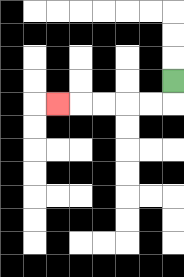{'start': '[7, 3]', 'end': '[2, 4]', 'path_directions': 'D,L,L,L,L,L', 'path_coordinates': '[[7, 3], [7, 4], [6, 4], [5, 4], [4, 4], [3, 4], [2, 4]]'}